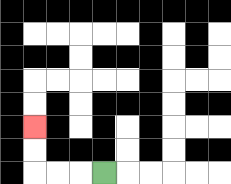{'start': '[4, 7]', 'end': '[1, 5]', 'path_directions': 'L,L,L,U,U', 'path_coordinates': '[[4, 7], [3, 7], [2, 7], [1, 7], [1, 6], [1, 5]]'}